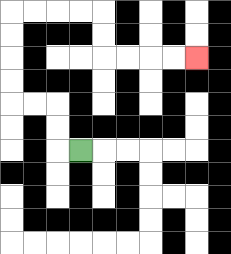{'start': '[3, 6]', 'end': '[8, 2]', 'path_directions': 'L,U,U,L,L,U,U,U,U,R,R,R,R,D,D,R,R,R,R', 'path_coordinates': '[[3, 6], [2, 6], [2, 5], [2, 4], [1, 4], [0, 4], [0, 3], [0, 2], [0, 1], [0, 0], [1, 0], [2, 0], [3, 0], [4, 0], [4, 1], [4, 2], [5, 2], [6, 2], [7, 2], [8, 2]]'}